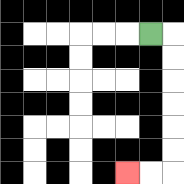{'start': '[6, 1]', 'end': '[5, 7]', 'path_directions': 'R,D,D,D,D,D,D,L,L', 'path_coordinates': '[[6, 1], [7, 1], [7, 2], [7, 3], [7, 4], [7, 5], [7, 6], [7, 7], [6, 7], [5, 7]]'}